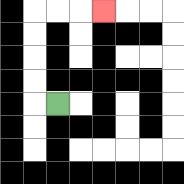{'start': '[2, 4]', 'end': '[4, 0]', 'path_directions': 'L,U,U,U,U,R,R,R', 'path_coordinates': '[[2, 4], [1, 4], [1, 3], [1, 2], [1, 1], [1, 0], [2, 0], [3, 0], [4, 0]]'}